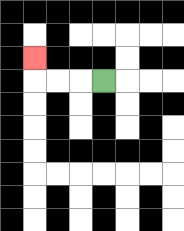{'start': '[4, 3]', 'end': '[1, 2]', 'path_directions': 'L,L,L,U', 'path_coordinates': '[[4, 3], [3, 3], [2, 3], [1, 3], [1, 2]]'}